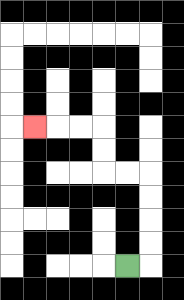{'start': '[5, 11]', 'end': '[1, 5]', 'path_directions': 'R,U,U,U,U,L,L,U,U,L,L,L', 'path_coordinates': '[[5, 11], [6, 11], [6, 10], [6, 9], [6, 8], [6, 7], [5, 7], [4, 7], [4, 6], [4, 5], [3, 5], [2, 5], [1, 5]]'}